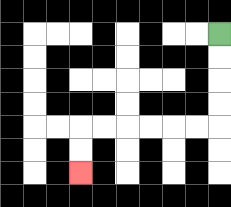{'start': '[9, 1]', 'end': '[3, 7]', 'path_directions': 'D,D,D,D,L,L,L,L,L,L,D,D', 'path_coordinates': '[[9, 1], [9, 2], [9, 3], [9, 4], [9, 5], [8, 5], [7, 5], [6, 5], [5, 5], [4, 5], [3, 5], [3, 6], [3, 7]]'}